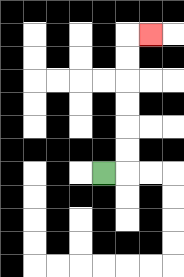{'start': '[4, 7]', 'end': '[6, 1]', 'path_directions': 'R,U,U,U,U,U,U,R', 'path_coordinates': '[[4, 7], [5, 7], [5, 6], [5, 5], [5, 4], [5, 3], [5, 2], [5, 1], [6, 1]]'}